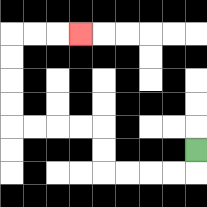{'start': '[8, 6]', 'end': '[3, 1]', 'path_directions': 'D,L,L,L,L,U,U,L,L,L,L,U,U,U,U,R,R,R', 'path_coordinates': '[[8, 6], [8, 7], [7, 7], [6, 7], [5, 7], [4, 7], [4, 6], [4, 5], [3, 5], [2, 5], [1, 5], [0, 5], [0, 4], [0, 3], [0, 2], [0, 1], [1, 1], [2, 1], [3, 1]]'}